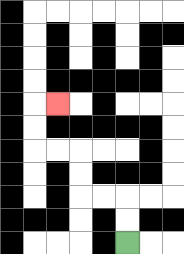{'start': '[5, 10]', 'end': '[2, 4]', 'path_directions': 'U,U,L,L,U,U,L,L,U,U,R', 'path_coordinates': '[[5, 10], [5, 9], [5, 8], [4, 8], [3, 8], [3, 7], [3, 6], [2, 6], [1, 6], [1, 5], [1, 4], [2, 4]]'}